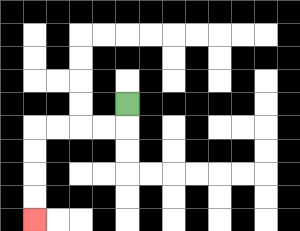{'start': '[5, 4]', 'end': '[1, 9]', 'path_directions': 'D,L,L,L,L,D,D,D,D', 'path_coordinates': '[[5, 4], [5, 5], [4, 5], [3, 5], [2, 5], [1, 5], [1, 6], [1, 7], [1, 8], [1, 9]]'}